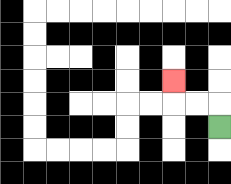{'start': '[9, 5]', 'end': '[7, 3]', 'path_directions': 'U,L,L,U', 'path_coordinates': '[[9, 5], [9, 4], [8, 4], [7, 4], [7, 3]]'}